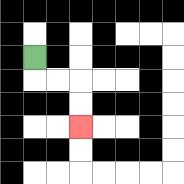{'start': '[1, 2]', 'end': '[3, 5]', 'path_directions': 'D,R,R,D,D', 'path_coordinates': '[[1, 2], [1, 3], [2, 3], [3, 3], [3, 4], [3, 5]]'}